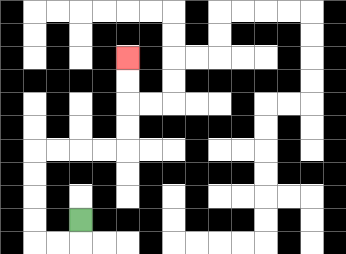{'start': '[3, 9]', 'end': '[5, 2]', 'path_directions': 'D,L,L,U,U,U,U,R,R,R,R,U,U,U,U', 'path_coordinates': '[[3, 9], [3, 10], [2, 10], [1, 10], [1, 9], [1, 8], [1, 7], [1, 6], [2, 6], [3, 6], [4, 6], [5, 6], [5, 5], [5, 4], [5, 3], [5, 2]]'}